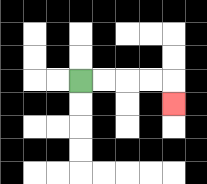{'start': '[3, 3]', 'end': '[7, 4]', 'path_directions': 'R,R,R,R,D', 'path_coordinates': '[[3, 3], [4, 3], [5, 3], [6, 3], [7, 3], [7, 4]]'}